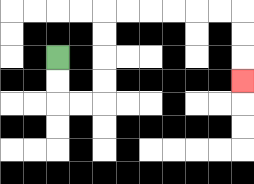{'start': '[2, 2]', 'end': '[10, 3]', 'path_directions': 'D,D,R,R,U,U,U,U,R,R,R,R,R,R,D,D,D', 'path_coordinates': '[[2, 2], [2, 3], [2, 4], [3, 4], [4, 4], [4, 3], [4, 2], [4, 1], [4, 0], [5, 0], [6, 0], [7, 0], [8, 0], [9, 0], [10, 0], [10, 1], [10, 2], [10, 3]]'}